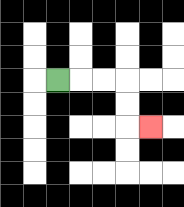{'start': '[2, 3]', 'end': '[6, 5]', 'path_directions': 'R,R,R,D,D,R', 'path_coordinates': '[[2, 3], [3, 3], [4, 3], [5, 3], [5, 4], [5, 5], [6, 5]]'}